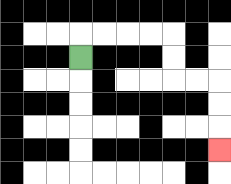{'start': '[3, 2]', 'end': '[9, 6]', 'path_directions': 'U,R,R,R,R,D,D,R,R,D,D,D', 'path_coordinates': '[[3, 2], [3, 1], [4, 1], [5, 1], [6, 1], [7, 1], [7, 2], [7, 3], [8, 3], [9, 3], [9, 4], [9, 5], [9, 6]]'}